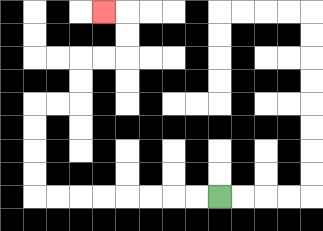{'start': '[9, 8]', 'end': '[4, 0]', 'path_directions': 'L,L,L,L,L,L,L,L,U,U,U,U,R,R,U,U,R,R,U,U,L', 'path_coordinates': '[[9, 8], [8, 8], [7, 8], [6, 8], [5, 8], [4, 8], [3, 8], [2, 8], [1, 8], [1, 7], [1, 6], [1, 5], [1, 4], [2, 4], [3, 4], [3, 3], [3, 2], [4, 2], [5, 2], [5, 1], [5, 0], [4, 0]]'}